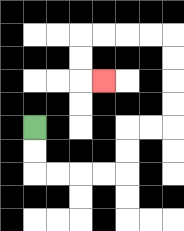{'start': '[1, 5]', 'end': '[4, 3]', 'path_directions': 'D,D,R,R,R,R,U,U,R,R,U,U,U,U,L,L,L,L,D,D,R', 'path_coordinates': '[[1, 5], [1, 6], [1, 7], [2, 7], [3, 7], [4, 7], [5, 7], [5, 6], [5, 5], [6, 5], [7, 5], [7, 4], [7, 3], [7, 2], [7, 1], [6, 1], [5, 1], [4, 1], [3, 1], [3, 2], [3, 3], [4, 3]]'}